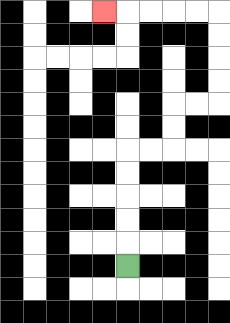{'start': '[5, 11]', 'end': '[4, 0]', 'path_directions': 'U,U,U,U,U,R,R,U,U,R,R,U,U,U,U,L,L,L,L,L', 'path_coordinates': '[[5, 11], [5, 10], [5, 9], [5, 8], [5, 7], [5, 6], [6, 6], [7, 6], [7, 5], [7, 4], [8, 4], [9, 4], [9, 3], [9, 2], [9, 1], [9, 0], [8, 0], [7, 0], [6, 0], [5, 0], [4, 0]]'}